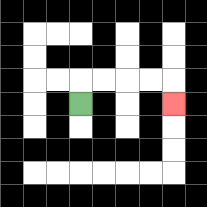{'start': '[3, 4]', 'end': '[7, 4]', 'path_directions': 'U,R,R,R,R,D', 'path_coordinates': '[[3, 4], [3, 3], [4, 3], [5, 3], [6, 3], [7, 3], [7, 4]]'}